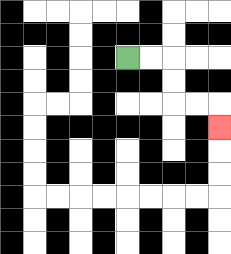{'start': '[5, 2]', 'end': '[9, 5]', 'path_directions': 'R,R,D,D,R,R,D', 'path_coordinates': '[[5, 2], [6, 2], [7, 2], [7, 3], [7, 4], [8, 4], [9, 4], [9, 5]]'}